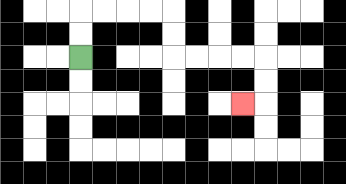{'start': '[3, 2]', 'end': '[10, 4]', 'path_directions': 'U,U,R,R,R,R,D,D,R,R,R,R,D,D,L', 'path_coordinates': '[[3, 2], [3, 1], [3, 0], [4, 0], [5, 0], [6, 0], [7, 0], [7, 1], [7, 2], [8, 2], [9, 2], [10, 2], [11, 2], [11, 3], [11, 4], [10, 4]]'}